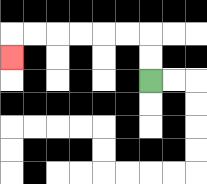{'start': '[6, 3]', 'end': '[0, 2]', 'path_directions': 'U,U,L,L,L,L,L,L,D', 'path_coordinates': '[[6, 3], [6, 2], [6, 1], [5, 1], [4, 1], [3, 1], [2, 1], [1, 1], [0, 1], [0, 2]]'}